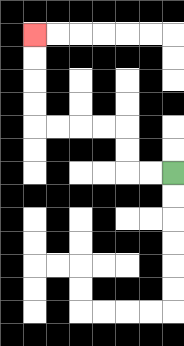{'start': '[7, 7]', 'end': '[1, 1]', 'path_directions': 'L,L,U,U,L,L,L,L,U,U,U,U', 'path_coordinates': '[[7, 7], [6, 7], [5, 7], [5, 6], [5, 5], [4, 5], [3, 5], [2, 5], [1, 5], [1, 4], [1, 3], [1, 2], [1, 1]]'}